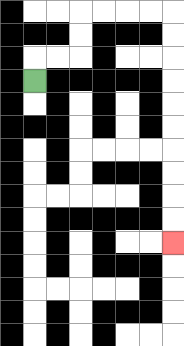{'start': '[1, 3]', 'end': '[7, 10]', 'path_directions': 'U,R,R,U,U,R,R,R,R,D,D,D,D,D,D,D,D,D,D', 'path_coordinates': '[[1, 3], [1, 2], [2, 2], [3, 2], [3, 1], [3, 0], [4, 0], [5, 0], [6, 0], [7, 0], [7, 1], [7, 2], [7, 3], [7, 4], [7, 5], [7, 6], [7, 7], [7, 8], [7, 9], [7, 10]]'}